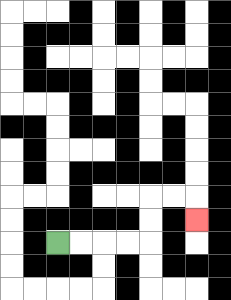{'start': '[2, 10]', 'end': '[8, 9]', 'path_directions': 'R,R,R,R,U,U,R,R,D', 'path_coordinates': '[[2, 10], [3, 10], [4, 10], [5, 10], [6, 10], [6, 9], [6, 8], [7, 8], [8, 8], [8, 9]]'}